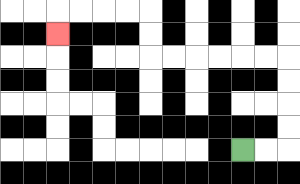{'start': '[10, 6]', 'end': '[2, 1]', 'path_directions': 'R,R,U,U,U,U,L,L,L,L,L,L,U,U,L,L,L,L,D', 'path_coordinates': '[[10, 6], [11, 6], [12, 6], [12, 5], [12, 4], [12, 3], [12, 2], [11, 2], [10, 2], [9, 2], [8, 2], [7, 2], [6, 2], [6, 1], [6, 0], [5, 0], [4, 0], [3, 0], [2, 0], [2, 1]]'}